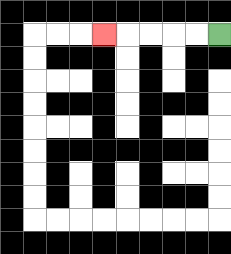{'start': '[9, 1]', 'end': '[4, 1]', 'path_directions': 'L,L,L,L,L', 'path_coordinates': '[[9, 1], [8, 1], [7, 1], [6, 1], [5, 1], [4, 1]]'}